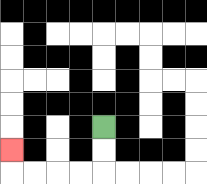{'start': '[4, 5]', 'end': '[0, 6]', 'path_directions': 'D,D,L,L,L,L,U', 'path_coordinates': '[[4, 5], [4, 6], [4, 7], [3, 7], [2, 7], [1, 7], [0, 7], [0, 6]]'}